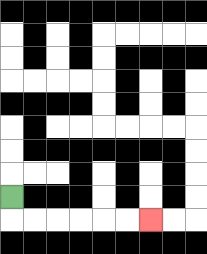{'start': '[0, 8]', 'end': '[6, 9]', 'path_directions': 'D,R,R,R,R,R,R', 'path_coordinates': '[[0, 8], [0, 9], [1, 9], [2, 9], [3, 9], [4, 9], [5, 9], [6, 9]]'}